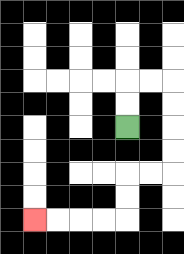{'start': '[5, 5]', 'end': '[1, 9]', 'path_directions': 'U,U,R,R,D,D,D,D,L,L,D,D,L,L,L,L', 'path_coordinates': '[[5, 5], [5, 4], [5, 3], [6, 3], [7, 3], [7, 4], [7, 5], [7, 6], [7, 7], [6, 7], [5, 7], [5, 8], [5, 9], [4, 9], [3, 9], [2, 9], [1, 9]]'}